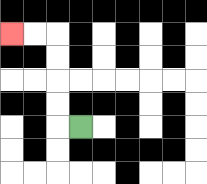{'start': '[3, 5]', 'end': '[0, 1]', 'path_directions': 'L,U,U,U,U,L,L', 'path_coordinates': '[[3, 5], [2, 5], [2, 4], [2, 3], [2, 2], [2, 1], [1, 1], [0, 1]]'}